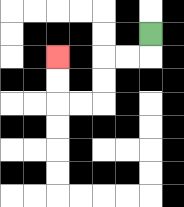{'start': '[6, 1]', 'end': '[2, 2]', 'path_directions': 'D,L,L,D,D,L,L,U,U', 'path_coordinates': '[[6, 1], [6, 2], [5, 2], [4, 2], [4, 3], [4, 4], [3, 4], [2, 4], [2, 3], [2, 2]]'}